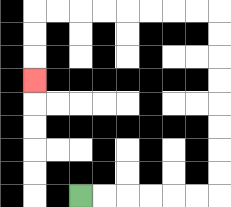{'start': '[3, 8]', 'end': '[1, 3]', 'path_directions': 'R,R,R,R,R,R,U,U,U,U,U,U,U,U,L,L,L,L,L,L,L,L,D,D,D', 'path_coordinates': '[[3, 8], [4, 8], [5, 8], [6, 8], [7, 8], [8, 8], [9, 8], [9, 7], [9, 6], [9, 5], [9, 4], [9, 3], [9, 2], [9, 1], [9, 0], [8, 0], [7, 0], [6, 0], [5, 0], [4, 0], [3, 0], [2, 0], [1, 0], [1, 1], [1, 2], [1, 3]]'}